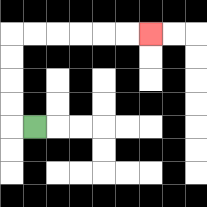{'start': '[1, 5]', 'end': '[6, 1]', 'path_directions': 'L,U,U,U,U,R,R,R,R,R,R', 'path_coordinates': '[[1, 5], [0, 5], [0, 4], [0, 3], [0, 2], [0, 1], [1, 1], [2, 1], [3, 1], [4, 1], [5, 1], [6, 1]]'}